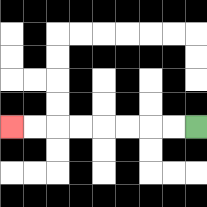{'start': '[8, 5]', 'end': '[0, 5]', 'path_directions': 'L,L,L,L,L,L,L,L', 'path_coordinates': '[[8, 5], [7, 5], [6, 5], [5, 5], [4, 5], [3, 5], [2, 5], [1, 5], [0, 5]]'}